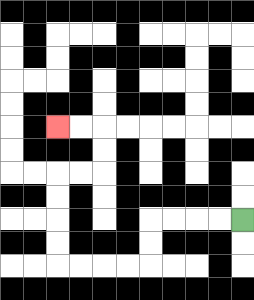{'start': '[10, 9]', 'end': '[2, 5]', 'path_directions': 'L,L,L,L,D,D,L,L,L,L,U,U,U,U,R,R,U,U,L,L', 'path_coordinates': '[[10, 9], [9, 9], [8, 9], [7, 9], [6, 9], [6, 10], [6, 11], [5, 11], [4, 11], [3, 11], [2, 11], [2, 10], [2, 9], [2, 8], [2, 7], [3, 7], [4, 7], [4, 6], [4, 5], [3, 5], [2, 5]]'}